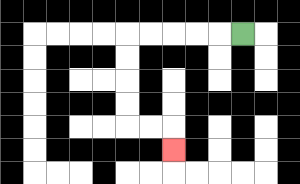{'start': '[10, 1]', 'end': '[7, 6]', 'path_directions': 'L,L,L,L,L,D,D,D,D,R,R,D', 'path_coordinates': '[[10, 1], [9, 1], [8, 1], [7, 1], [6, 1], [5, 1], [5, 2], [5, 3], [5, 4], [5, 5], [6, 5], [7, 5], [7, 6]]'}